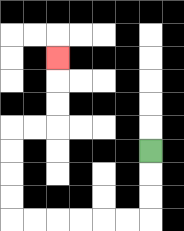{'start': '[6, 6]', 'end': '[2, 2]', 'path_directions': 'D,D,D,L,L,L,L,L,L,U,U,U,U,R,R,U,U,U', 'path_coordinates': '[[6, 6], [6, 7], [6, 8], [6, 9], [5, 9], [4, 9], [3, 9], [2, 9], [1, 9], [0, 9], [0, 8], [0, 7], [0, 6], [0, 5], [1, 5], [2, 5], [2, 4], [2, 3], [2, 2]]'}